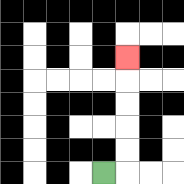{'start': '[4, 7]', 'end': '[5, 2]', 'path_directions': 'R,U,U,U,U,U', 'path_coordinates': '[[4, 7], [5, 7], [5, 6], [5, 5], [5, 4], [5, 3], [5, 2]]'}